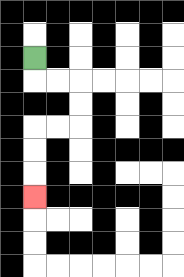{'start': '[1, 2]', 'end': '[1, 8]', 'path_directions': 'D,R,R,D,D,L,L,D,D,D', 'path_coordinates': '[[1, 2], [1, 3], [2, 3], [3, 3], [3, 4], [3, 5], [2, 5], [1, 5], [1, 6], [1, 7], [1, 8]]'}